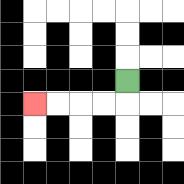{'start': '[5, 3]', 'end': '[1, 4]', 'path_directions': 'D,L,L,L,L', 'path_coordinates': '[[5, 3], [5, 4], [4, 4], [3, 4], [2, 4], [1, 4]]'}